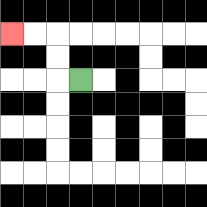{'start': '[3, 3]', 'end': '[0, 1]', 'path_directions': 'L,U,U,L,L', 'path_coordinates': '[[3, 3], [2, 3], [2, 2], [2, 1], [1, 1], [0, 1]]'}